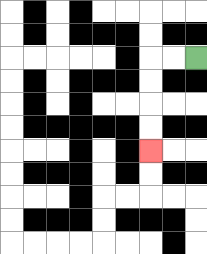{'start': '[8, 2]', 'end': '[6, 6]', 'path_directions': 'L,L,D,D,D,D', 'path_coordinates': '[[8, 2], [7, 2], [6, 2], [6, 3], [6, 4], [6, 5], [6, 6]]'}